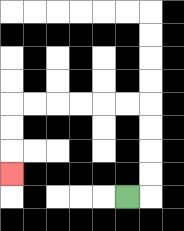{'start': '[5, 8]', 'end': '[0, 7]', 'path_directions': 'R,U,U,U,U,L,L,L,L,L,L,D,D,D', 'path_coordinates': '[[5, 8], [6, 8], [6, 7], [6, 6], [6, 5], [6, 4], [5, 4], [4, 4], [3, 4], [2, 4], [1, 4], [0, 4], [0, 5], [0, 6], [0, 7]]'}